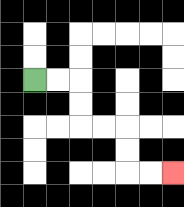{'start': '[1, 3]', 'end': '[7, 7]', 'path_directions': 'R,R,D,D,R,R,D,D,R,R', 'path_coordinates': '[[1, 3], [2, 3], [3, 3], [3, 4], [3, 5], [4, 5], [5, 5], [5, 6], [5, 7], [6, 7], [7, 7]]'}